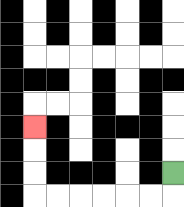{'start': '[7, 7]', 'end': '[1, 5]', 'path_directions': 'D,L,L,L,L,L,L,U,U,U', 'path_coordinates': '[[7, 7], [7, 8], [6, 8], [5, 8], [4, 8], [3, 8], [2, 8], [1, 8], [1, 7], [1, 6], [1, 5]]'}